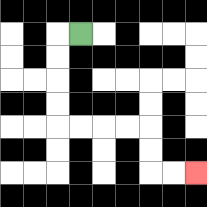{'start': '[3, 1]', 'end': '[8, 7]', 'path_directions': 'L,D,D,D,D,R,R,R,R,D,D,R,R', 'path_coordinates': '[[3, 1], [2, 1], [2, 2], [2, 3], [2, 4], [2, 5], [3, 5], [4, 5], [5, 5], [6, 5], [6, 6], [6, 7], [7, 7], [8, 7]]'}